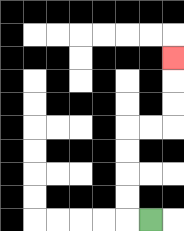{'start': '[6, 9]', 'end': '[7, 2]', 'path_directions': 'L,U,U,U,U,R,R,U,U,U', 'path_coordinates': '[[6, 9], [5, 9], [5, 8], [5, 7], [5, 6], [5, 5], [6, 5], [7, 5], [7, 4], [7, 3], [7, 2]]'}